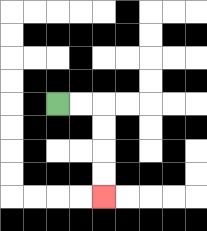{'start': '[2, 4]', 'end': '[4, 8]', 'path_directions': 'R,R,D,D,D,D', 'path_coordinates': '[[2, 4], [3, 4], [4, 4], [4, 5], [4, 6], [4, 7], [4, 8]]'}